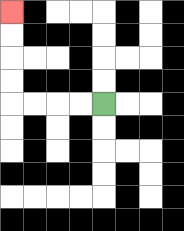{'start': '[4, 4]', 'end': '[0, 0]', 'path_directions': 'L,L,L,L,U,U,U,U', 'path_coordinates': '[[4, 4], [3, 4], [2, 4], [1, 4], [0, 4], [0, 3], [0, 2], [0, 1], [0, 0]]'}